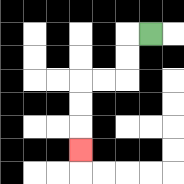{'start': '[6, 1]', 'end': '[3, 6]', 'path_directions': 'L,D,D,L,L,D,D,D', 'path_coordinates': '[[6, 1], [5, 1], [5, 2], [5, 3], [4, 3], [3, 3], [3, 4], [3, 5], [3, 6]]'}